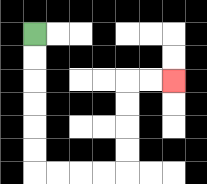{'start': '[1, 1]', 'end': '[7, 3]', 'path_directions': 'D,D,D,D,D,D,R,R,R,R,U,U,U,U,R,R', 'path_coordinates': '[[1, 1], [1, 2], [1, 3], [1, 4], [1, 5], [1, 6], [1, 7], [2, 7], [3, 7], [4, 7], [5, 7], [5, 6], [5, 5], [5, 4], [5, 3], [6, 3], [7, 3]]'}